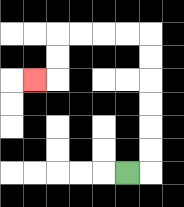{'start': '[5, 7]', 'end': '[1, 3]', 'path_directions': 'R,U,U,U,U,U,U,L,L,L,L,D,D,L', 'path_coordinates': '[[5, 7], [6, 7], [6, 6], [6, 5], [6, 4], [6, 3], [6, 2], [6, 1], [5, 1], [4, 1], [3, 1], [2, 1], [2, 2], [2, 3], [1, 3]]'}